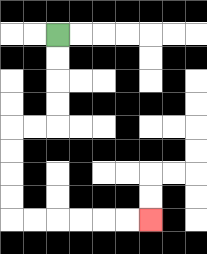{'start': '[2, 1]', 'end': '[6, 9]', 'path_directions': 'D,D,D,D,L,L,D,D,D,D,R,R,R,R,R,R', 'path_coordinates': '[[2, 1], [2, 2], [2, 3], [2, 4], [2, 5], [1, 5], [0, 5], [0, 6], [0, 7], [0, 8], [0, 9], [1, 9], [2, 9], [3, 9], [4, 9], [5, 9], [6, 9]]'}